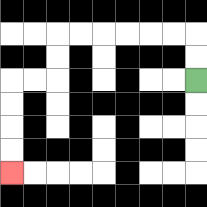{'start': '[8, 3]', 'end': '[0, 7]', 'path_directions': 'U,U,L,L,L,L,L,L,D,D,L,L,D,D,D,D', 'path_coordinates': '[[8, 3], [8, 2], [8, 1], [7, 1], [6, 1], [5, 1], [4, 1], [3, 1], [2, 1], [2, 2], [2, 3], [1, 3], [0, 3], [0, 4], [0, 5], [0, 6], [0, 7]]'}